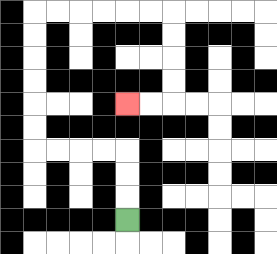{'start': '[5, 9]', 'end': '[5, 4]', 'path_directions': 'U,U,U,L,L,L,L,U,U,U,U,U,U,R,R,R,R,R,R,D,D,D,D,L,L', 'path_coordinates': '[[5, 9], [5, 8], [5, 7], [5, 6], [4, 6], [3, 6], [2, 6], [1, 6], [1, 5], [1, 4], [1, 3], [1, 2], [1, 1], [1, 0], [2, 0], [3, 0], [4, 0], [5, 0], [6, 0], [7, 0], [7, 1], [7, 2], [7, 3], [7, 4], [6, 4], [5, 4]]'}